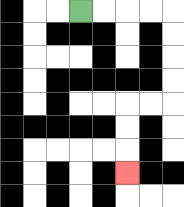{'start': '[3, 0]', 'end': '[5, 7]', 'path_directions': 'R,R,R,R,D,D,D,D,L,L,D,D,D', 'path_coordinates': '[[3, 0], [4, 0], [5, 0], [6, 0], [7, 0], [7, 1], [7, 2], [7, 3], [7, 4], [6, 4], [5, 4], [5, 5], [5, 6], [5, 7]]'}